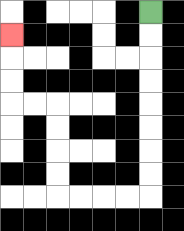{'start': '[6, 0]', 'end': '[0, 1]', 'path_directions': 'D,D,D,D,D,D,D,D,L,L,L,L,U,U,U,U,L,L,U,U,U', 'path_coordinates': '[[6, 0], [6, 1], [6, 2], [6, 3], [6, 4], [6, 5], [6, 6], [6, 7], [6, 8], [5, 8], [4, 8], [3, 8], [2, 8], [2, 7], [2, 6], [2, 5], [2, 4], [1, 4], [0, 4], [0, 3], [0, 2], [0, 1]]'}